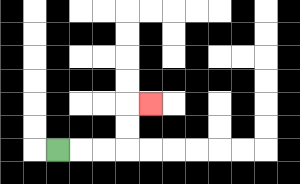{'start': '[2, 6]', 'end': '[6, 4]', 'path_directions': 'R,R,R,U,U,R', 'path_coordinates': '[[2, 6], [3, 6], [4, 6], [5, 6], [5, 5], [5, 4], [6, 4]]'}